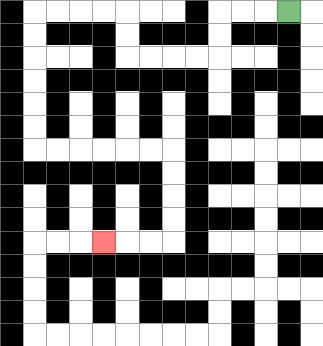{'start': '[12, 0]', 'end': '[4, 10]', 'path_directions': 'L,L,L,D,D,L,L,L,L,U,U,L,L,L,L,D,D,D,D,D,D,R,R,R,R,R,R,D,D,D,D,L,L,L', 'path_coordinates': '[[12, 0], [11, 0], [10, 0], [9, 0], [9, 1], [9, 2], [8, 2], [7, 2], [6, 2], [5, 2], [5, 1], [5, 0], [4, 0], [3, 0], [2, 0], [1, 0], [1, 1], [1, 2], [1, 3], [1, 4], [1, 5], [1, 6], [2, 6], [3, 6], [4, 6], [5, 6], [6, 6], [7, 6], [7, 7], [7, 8], [7, 9], [7, 10], [6, 10], [5, 10], [4, 10]]'}